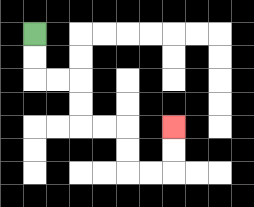{'start': '[1, 1]', 'end': '[7, 5]', 'path_directions': 'D,D,R,R,D,D,R,R,D,D,R,R,U,U', 'path_coordinates': '[[1, 1], [1, 2], [1, 3], [2, 3], [3, 3], [3, 4], [3, 5], [4, 5], [5, 5], [5, 6], [5, 7], [6, 7], [7, 7], [7, 6], [7, 5]]'}